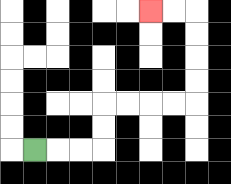{'start': '[1, 6]', 'end': '[6, 0]', 'path_directions': 'R,R,R,U,U,R,R,R,R,U,U,U,U,L,L', 'path_coordinates': '[[1, 6], [2, 6], [3, 6], [4, 6], [4, 5], [4, 4], [5, 4], [6, 4], [7, 4], [8, 4], [8, 3], [8, 2], [8, 1], [8, 0], [7, 0], [6, 0]]'}